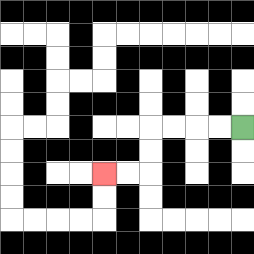{'start': '[10, 5]', 'end': '[4, 7]', 'path_directions': 'L,L,L,L,D,D,L,L', 'path_coordinates': '[[10, 5], [9, 5], [8, 5], [7, 5], [6, 5], [6, 6], [6, 7], [5, 7], [4, 7]]'}